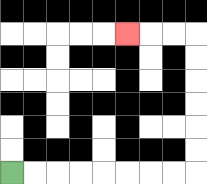{'start': '[0, 7]', 'end': '[5, 1]', 'path_directions': 'R,R,R,R,R,R,R,R,U,U,U,U,U,U,L,L,L', 'path_coordinates': '[[0, 7], [1, 7], [2, 7], [3, 7], [4, 7], [5, 7], [6, 7], [7, 7], [8, 7], [8, 6], [8, 5], [8, 4], [8, 3], [8, 2], [8, 1], [7, 1], [6, 1], [5, 1]]'}